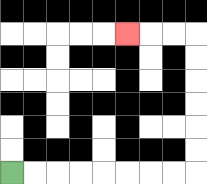{'start': '[0, 7]', 'end': '[5, 1]', 'path_directions': 'R,R,R,R,R,R,R,R,U,U,U,U,U,U,L,L,L', 'path_coordinates': '[[0, 7], [1, 7], [2, 7], [3, 7], [4, 7], [5, 7], [6, 7], [7, 7], [8, 7], [8, 6], [8, 5], [8, 4], [8, 3], [8, 2], [8, 1], [7, 1], [6, 1], [5, 1]]'}